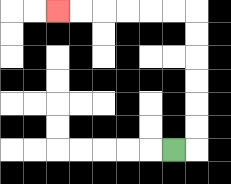{'start': '[7, 6]', 'end': '[2, 0]', 'path_directions': 'R,U,U,U,U,U,U,L,L,L,L,L,L', 'path_coordinates': '[[7, 6], [8, 6], [8, 5], [8, 4], [8, 3], [8, 2], [8, 1], [8, 0], [7, 0], [6, 0], [5, 0], [4, 0], [3, 0], [2, 0]]'}